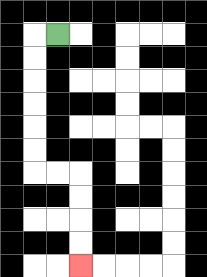{'start': '[2, 1]', 'end': '[3, 11]', 'path_directions': 'L,D,D,D,D,D,D,R,R,D,D,D,D', 'path_coordinates': '[[2, 1], [1, 1], [1, 2], [1, 3], [1, 4], [1, 5], [1, 6], [1, 7], [2, 7], [3, 7], [3, 8], [3, 9], [3, 10], [3, 11]]'}